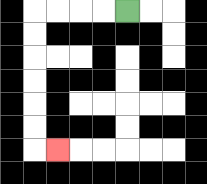{'start': '[5, 0]', 'end': '[2, 6]', 'path_directions': 'L,L,L,L,D,D,D,D,D,D,R', 'path_coordinates': '[[5, 0], [4, 0], [3, 0], [2, 0], [1, 0], [1, 1], [1, 2], [1, 3], [1, 4], [1, 5], [1, 6], [2, 6]]'}